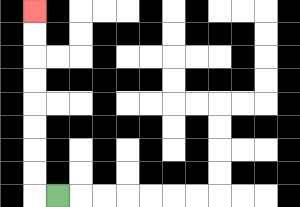{'start': '[2, 8]', 'end': '[1, 0]', 'path_directions': 'L,U,U,U,U,U,U,U,U', 'path_coordinates': '[[2, 8], [1, 8], [1, 7], [1, 6], [1, 5], [1, 4], [1, 3], [1, 2], [1, 1], [1, 0]]'}